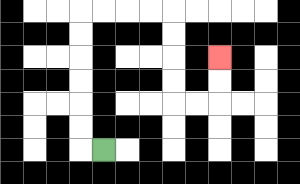{'start': '[4, 6]', 'end': '[9, 2]', 'path_directions': 'L,U,U,U,U,U,U,R,R,R,R,D,D,D,D,R,R,U,U', 'path_coordinates': '[[4, 6], [3, 6], [3, 5], [3, 4], [3, 3], [3, 2], [3, 1], [3, 0], [4, 0], [5, 0], [6, 0], [7, 0], [7, 1], [7, 2], [7, 3], [7, 4], [8, 4], [9, 4], [9, 3], [9, 2]]'}